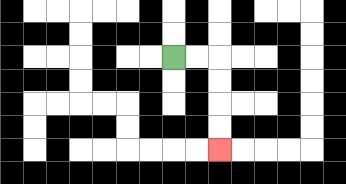{'start': '[7, 2]', 'end': '[9, 6]', 'path_directions': 'R,R,D,D,D,D', 'path_coordinates': '[[7, 2], [8, 2], [9, 2], [9, 3], [9, 4], [9, 5], [9, 6]]'}